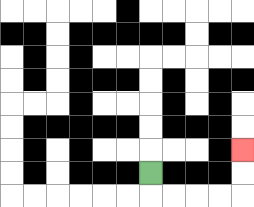{'start': '[6, 7]', 'end': '[10, 6]', 'path_directions': 'D,R,R,R,R,U,U', 'path_coordinates': '[[6, 7], [6, 8], [7, 8], [8, 8], [9, 8], [10, 8], [10, 7], [10, 6]]'}